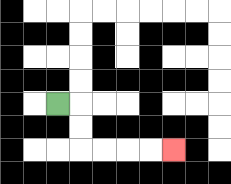{'start': '[2, 4]', 'end': '[7, 6]', 'path_directions': 'R,D,D,R,R,R,R', 'path_coordinates': '[[2, 4], [3, 4], [3, 5], [3, 6], [4, 6], [5, 6], [6, 6], [7, 6]]'}